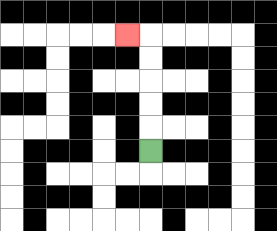{'start': '[6, 6]', 'end': '[5, 1]', 'path_directions': 'U,U,U,U,U,L', 'path_coordinates': '[[6, 6], [6, 5], [6, 4], [6, 3], [6, 2], [6, 1], [5, 1]]'}